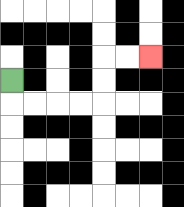{'start': '[0, 3]', 'end': '[6, 2]', 'path_directions': 'D,R,R,R,R,U,U,R,R', 'path_coordinates': '[[0, 3], [0, 4], [1, 4], [2, 4], [3, 4], [4, 4], [4, 3], [4, 2], [5, 2], [6, 2]]'}